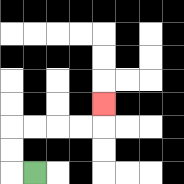{'start': '[1, 7]', 'end': '[4, 4]', 'path_directions': 'L,U,U,R,R,R,R,U', 'path_coordinates': '[[1, 7], [0, 7], [0, 6], [0, 5], [1, 5], [2, 5], [3, 5], [4, 5], [4, 4]]'}